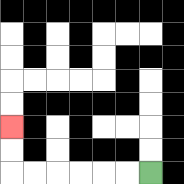{'start': '[6, 7]', 'end': '[0, 5]', 'path_directions': 'L,L,L,L,L,L,U,U', 'path_coordinates': '[[6, 7], [5, 7], [4, 7], [3, 7], [2, 7], [1, 7], [0, 7], [0, 6], [0, 5]]'}